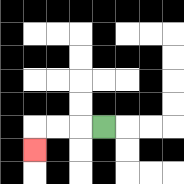{'start': '[4, 5]', 'end': '[1, 6]', 'path_directions': 'L,L,L,D', 'path_coordinates': '[[4, 5], [3, 5], [2, 5], [1, 5], [1, 6]]'}